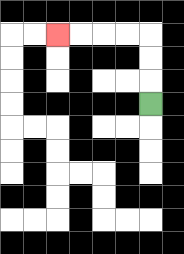{'start': '[6, 4]', 'end': '[2, 1]', 'path_directions': 'U,U,U,L,L,L,L', 'path_coordinates': '[[6, 4], [6, 3], [6, 2], [6, 1], [5, 1], [4, 1], [3, 1], [2, 1]]'}